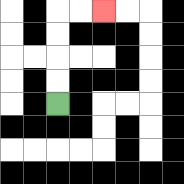{'start': '[2, 4]', 'end': '[4, 0]', 'path_directions': 'U,U,U,U,R,R', 'path_coordinates': '[[2, 4], [2, 3], [2, 2], [2, 1], [2, 0], [3, 0], [4, 0]]'}